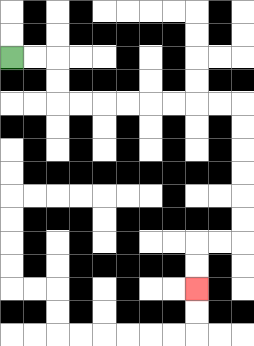{'start': '[0, 2]', 'end': '[8, 12]', 'path_directions': 'R,R,D,D,R,R,R,R,R,R,R,R,D,D,D,D,D,D,L,L,D,D', 'path_coordinates': '[[0, 2], [1, 2], [2, 2], [2, 3], [2, 4], [3, 4], [4, 4], [5, 4], [6, 4], [7, 4], [8, 4], [9, 4], [10, 4], [10, 5], [10, 6], [10, 7], [10, 8], [10, 9], [10, 10], [9, 10], [8, 10], [8, 11], [8, 12]]'}